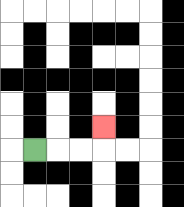{'start': '[1, 6]', 'end': '[4, 5]', 'path_directions': 'R,R,R,U', 'path_coordinates': '[[1, 6], [2, 6], [3, 6], [4, 6], [4, 5]]'}